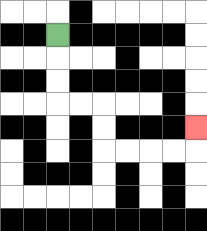{'start': '[2, 1]', 'end': '[8, 5]', 'path_directions': 'D,D,D,R,R,D,D,R,R,R,R,U', 'path_coordinates': '[[2, 1], [2, 2], [2, 3], [2, 4], [3, 4], [4, 4], [4, 5], [4, 6], [5, 6], [6, 6], [7, 6], [8, 6], [8, 5]]'}